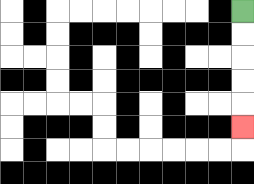{'start': '[10, 0]', 'end': '[10, 5]', 'path_directions': 'D,D,D,D,D', 'path_coordinates': '[[10, 0], [10, 1], [10, 2], [10, 3], [10, 4], [10, 5]]'}